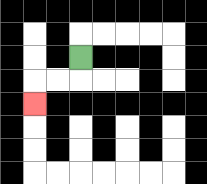{'start': '[3, 2]', 'end': '[1, 4]', 'path_directions': 'D,L,L,D', 'path_coordinates': '[[3, 2], [3, 3], [2, 3], [1, 3], [1, 4]]'}